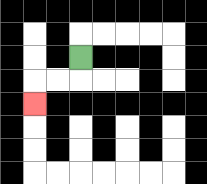{'start': '[3, 2]', 'end': '[1, 4]', 'path_directions': 'D,L,L,D', 'path_coordinates': '[[3, 2], [3, 3], [2, 3], [1, 3], [1, 4]]'}